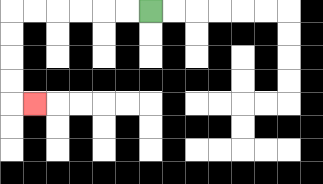{'start': '[6, 0]', 'end': '[1, 4]', 'path_directions': 'L,L,L,L,L,L,D,D,D,D,R', 'path_coordinates': '[[6, 0], [5, 0], [4, 0], [3, 0], [2, 0], [1, 0], [0, 0], [0, 1], [0, 2], [0, 3], [0, 4], [1, 4]]'}